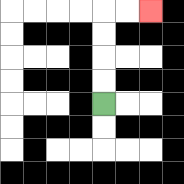{'start': '[4, 4]', 'end': '[6, 0]', 'path_directions': 'U,U,U,U,R,R', 'path_coordinates': '[[4, 4], [4, 3], [4, 2], [4, 1], [4, 0], [5, 0], [6, 0]]'}